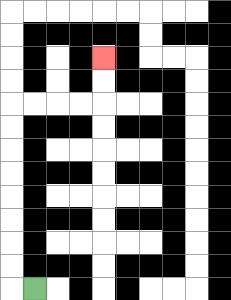{'start': '[1, 12]', 'end': '[4, 2]', 'path_directions': 'L,U,U,U,U,U,U,U,U,R,R,R,R,U,U', 'path_coordinates': '[[1, 12], [0, 12], [0, 11], [0, 10], [0, 9], [0, 8], [0, 7], [0, 6], [0, 5], [0, 4], [1, 4], [2, 4], [3, 4], [4, 4], [4, 3], [4, 2]]'}